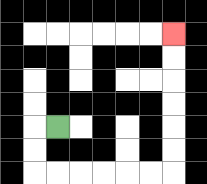{'start': '[2, 5]', 'end': '[7, 1]', 'path_directions': 'L,D,D,R,R,R,R,R,R,U,U,U,U,U,U', 'path_coordinates': '[[2, 5], [1, 5], [1, 6], [1, 7], [2, 7], [3, 7], [4, 7], [5, 7], [6, 7], [7, 7], [7, 6], [7, 5], [7, 4], [7, 3], [7, 2], [7, 1]]'}